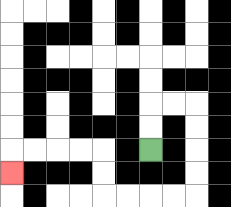{'start': '[6, 6]', 'end': '[0, 7]', 'path_directions': 'U,U,R,R,D,D,D,D,L,L,L,L,U,U,L,L,L,L,D', 'path_coordinates': '[[6, 6], [6, 5], [6, 4], [7, 4], [8, 4], [8, 5], [8, 6], [8, 7], [8, 8], [7, 8], [6, 8], [5, 8], [4, 8], [4, 7], [4, 6], [3, 6], [2, 6], [1, 6], [0, 6], [0, 7]]'}